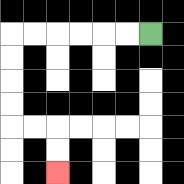{'start': '[6, 1]', 'end': '[2, 7]', 'path_directions': 'L,L,L,L,L,L,D,D,D,D,R,R,D,D', 'path_coordinates': '[[6, 1], [5, 1], [4, 1], [3, 1], [2, 1], [1, 1], [0, 1], [0, 2], [0, 3], [0, 4], [0, 5], [1, 5], [2, 5], [2, 6], [2, 7]]'}